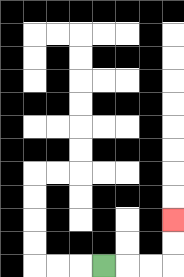{'start': '[4, 11]', 'end': '[7, 9]', 'path_directions': 'R,R,R,U,U', 'path_coordinates': '[[4, 11], [5, 11], [6, 11], [7, 11], [7, 10], [7, 9]]'}